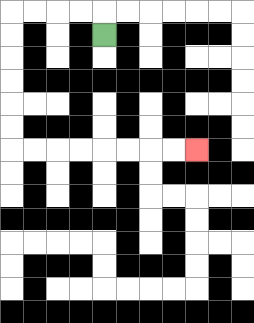{'start': '[4, 1]', 'end': '[8, 6]', 'path_directions': 'U,L,L,L,L,D,D,D,D,D,D,R,R,R,R,R,R,R,R', 'path_coordinates': '[[4, 1], [4, 0], [3, 0], [2, 0], [1, 0], [0, 0], [0, 1], [0, 2], [0, 3], [0, 4], [0, 5], [0, 6], [1, 6], [2, 6], [3, 6], [4, 6], [5, 6], [6, 6], [7, 6], [8, 6]]'}